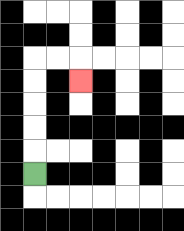{'start': '[1, 7]', 'end': '[3, 3]', 'path_directions': 'U,U,U,U,U,R,R,D', 'path_coordinates': '[[1, 7], [1, 6], [1, 5], [1, 4], [1, 3], [1, 2], [2, 2], [3, 2], [3, 3]]'}